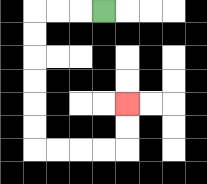{'start': '[4, 0]', 'end': '[5, 4]', 'path_directions': 'L,L,L,D,D,D,D,D,D,R,R,R,R,U,U', 'path_coordinates': '[[4, 0], [3, 0], [2, 0], [1, 0], [1, 1], [1, 2], [1, 3], [1, 4], [1, 5], [1, 6], [2, 6], [3, 6], [4, 6], [5, 6], [5, 5], [5, 4]]'}